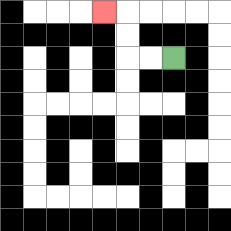{'start': '[7, 2]', 'end': '[4, 0]', 'path_directions': 'L,L,U,U,L', 'path_coordinates': '[[7, 2], [6, 2], [5, 2], [5, 1], [5, 0], [4, 0]]'}